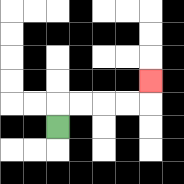{'start': '[2, 5]', 'end': '[6, 3]', 'path_directions': 'U,R,R,R,R,U', 'path_coordinates': '[[2, 5], [2, 4], [3, 4], [4, 4], [5, 4], [6, 4], [6, 3]]'}